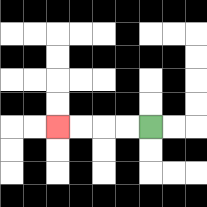{'start': '[6, 5]', 'end': '[2, 5]', 'path_directions': 'L,L,L,L', 'path_coordinates': '[[6, 5], [5, 5], [4, 5], [3, 5], [2, 5]]'}